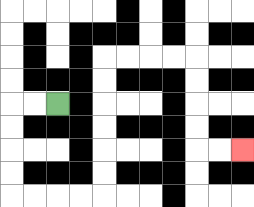{'start': '[2, 4]', 'end': '[10, 6]', 'path_directions': 'L,L,D,D,D,D,R,R,R,R,U,U,U,U,U,U,R,R,R,R,D,D,D,D,R,R', 'path_coordinates': '[[2, 4], [1, 4], [0, 4], [0, 5], [0, 6], [0, 7], [0, 8], [1, 8], [2, 8], [3, 8], [4, 8], [4, 7], [4, 6], [4, 5], [4, 4], [4, 3], [4, 2], [5, 2], [6, 2], [7, 2], [8, 2], [8, 3], [8, 4], [8, 5], [8, 6], [9, 6], [10, 6]]'}